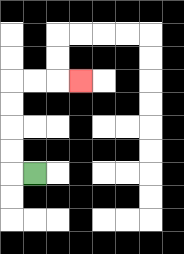{'start': '[1, 7]', 'end': '[3, 3]', 'path_directions': 'L,U,U,U,U,R,R,R', 'path_coordinates': '[[1, 7], [0, 7], [0, 6], [0, 5], [0, 4], [0, 3], [1, 3], [2, 3], [3, 3]]'}